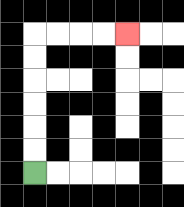{'start': '[1, 7]', 'end': '[5, 1]', 'path_directions': 'U,U,U,U,U,U,R,R,R,R', 'path_coordinates': '[[1, 7], [1, 6], [1, 5], [1, 4], [1, 3], [1, 2], [1, 1], [2, 1], [3, 1], [4, 1], [5, 1]]'}